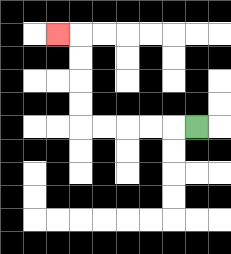{'start': '[8, 5]', 'end': '[2, 1]', 'path_directions': 'L,L,L,L,L,U,U,U,U,L', 'path_coordinates': '[[8, 5], [7, 5], [6, 5], [5, 5], [4, 5], [3, 5], [3, 4], [3, 3], [3, 2], [3, 1], [2, 1]]'}